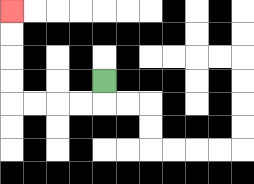{'start': '[4, 3]', 'end': '[0, 0]', 'path_directions': 'D,L,L,L,L,U,U,U,U', 'path_coordinates': '[[4, 3], [4, 4], [3, 4], [2, 4], [1, 4], [0, 4], [0, 3], [0, 2], [0, 1], [0, 0]]'}